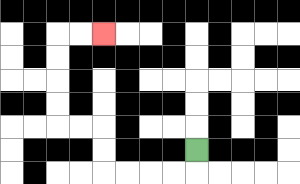{'start': '[8, 6]', 'end': '[4, 1]', 'path_directions': 'D,L,L,L,L,U,U,L,L,U,U,U,U,R,R', 'path_coordinates': '[[8, 6], [8, 7], [7, 7], [6, 7], [5, 7], [4, 7], [4, 6], [4, 5], [3, 5], [2, 5], [2, 4], [2, 3], [2, 2], [2, 1], [3, 1], [4, 1]]'}